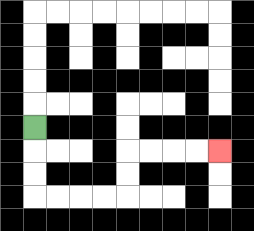{'start': '[1, 5]', 'end': '[9, 6]', 'path_directions': 'D,D,D,R,R,R,R,U,U,R,R,R,R', 'path_coordinates': '[[1, 5], [1, 6], [1, 7], [1, 8], [2, 8], [3, 8], [4, 8], [5, 8], [5, 7], [5, 6], [6, 6], [7, 6], [8, 6], [9, 6]]'}